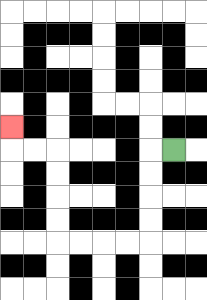{'start': '[7, 6]', 'end': '[0, 5]', 'path_directions': 'L,D,D,D,D,L,L,L,L,U,U,U,U,L,L,U', 'path_coordinates': '[[7, 6], [6, 6], [6, 7], [6, 8], [6, 9], [6, 10], [5, 10], [4, 10], [3, 10], [2, 10], [2, 9], [2, 8], [2, 7], [2, 6], [1, 6], [0, 6], [0, 5]]'}